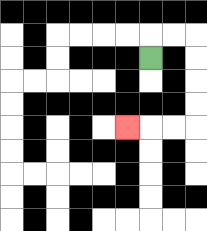{'start': '[6, 2]', 'end': '[5, 5]', 'path_directions': 'U,R,R,D,D,D,D,L,L,L', 'path_coordinates': '[[6, 2], [6, 1], [7, 1], [8, 1], [8, 2], [8, 3], [8, 4], [8, 5], [7, 5], [6, 5], [5, 5]]'}